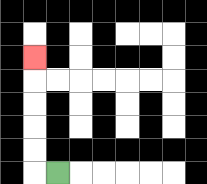{'start': '[2, 7]', 'end': '[1, 2]', 'path_directions': 'L,U,U,U,U,U', 'path_coordinates': '[[2, 7], [1, 7], [1, 6], [1, 5], [1, 4], [1, 3], [1, 2]]'}